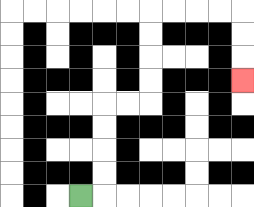{'start': '[3, 8]', 'end': '[10, 3]', 'path_directions': 'R,U,U,U,U,R,R,U,U,U,U,R,R,R,R,D,D,D', 'path_coordinates': '[[3, 8], [4, 8], [4, 7], [4, 6], [4, 5], [4, 4], [5, 4], [6, 4], [6, 3], [6, 2], [6, 1], [6, 0], [7, 0], [8, 0], [9, 0], [10, 0], [10, 1], [10, 2], [10, 3]]'}